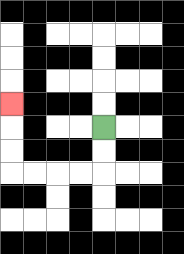{'start': '[4, 5]', 'end': '[0, 4]', 'path_directions': 'D,D,L,L,L,L,U,U,U', 'path_coordinates': '[[4, 5], [4, 6], [4, 7], [3, 7], [2, 7], [1, 7], [0, 7], [0, 6], [0, 5], [0, 4]]'}